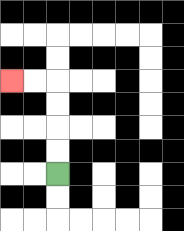{'start': '[2, 7]', 'end': '[0, 3]', 'path_directions': 'U,U,U,U,L,L', 'path_coordinates': '[[2, 7], [2, 6], [2, 5], [2, 4], [2, 3], [1, 3], [0, 3]]'}